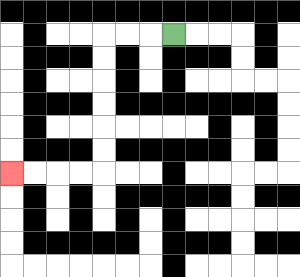{'start': '[7, 1]', 'end': '[0, 7]', 'path_directions': 'L,L,L,D,D,D,D,D,D,L,L,L,L', 'path_coordinates': '[[7, 1], [6, 1], [5, 1], [4, 1], [4, 2], [4, 3], [4, 4], [4, 5], [4, 6], [4, 7], [3, 7], [2, 7], [1, 7], [0, 7]]'}